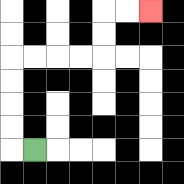{'start': '[1, 6]', 'end': '[6, 0]', 'path_directions': 'L,U,U,U,U,R,R,R,R,U,U,R,R', 'path_coordinates': '[[1, 6], [0, 6], [0, 5], [0, 4], [0, 3], [0, 2], [1, 2], [2, 2], [3, 2], [4, 2], [4, 1], [4, 0], [5, 0], [6, 0]]'}